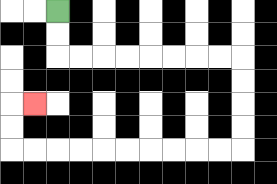{'start': '[2, 0]', 'end': '[1, 4]', 'path_directions': 'D,D,R,R,R,R,R,R,R,R,D,D,D,D,L,L,L,L,L,L,L,L,L,L,U,U,R', 'path_coordinates': '[[2, 0], [2, 1], [2, 2], [3, 2], [4, 2], [5, 2], [6, 2], [7, 2], [8, 2], [9, 2], [10, 2], [10, 3], [10, 4], [10, 5], [10, 6], [9, 6], [8, 6], [7, 6], [6, 6], [5, 6], [4, 6], [3, 6], [2, 6], [1, 6], [0, 6], [0, 5], [0, 4], [1, 4]]'}